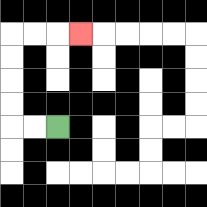{'start': '[2, 5]', 'end': '[3, 1]', 'path_directions': 'L,L,U,U,U,U,R,R,R', 'path_coordinates': '[[2, 5], [1, 5], [0, 5], [0, 4], [0, 3], [0, 2], [0, 1], [1, 1], [2, 1], [3, 1]]'}